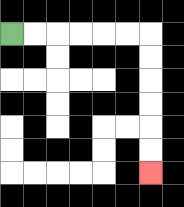{'start': '[0, 1]', 'end': '[6, 7]', 'path_directions': 'R,R,R,R,R,R,D,D,D,D,D,D', 'path_coordinates': '[[0, 1], [1, 1], [2, 1], [3, 1], [4, 1], [5, 1], [6, 1], [6, 2], [6, 3], [6, 4], [6, 5], [6, 6], [6, 7]]'}